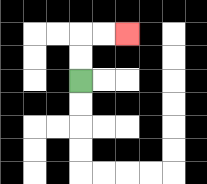{'start': '[3, 3]', 'end': '[5, 1]', 'path_directions': 'U,U,R,R', 'path_coordinates': '[[3, 3], [3, 2], [3, 1], [4, 1], [5, 1]]'}